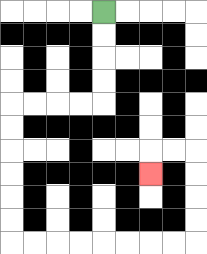{'start': '[4, 0]', 'end': '[6, 7]', 'path_directions': 'D,D,D,D,L,L,L,L,D,D,D,D,D,D,R,R,R,R,R,R,R,R,U,U,U,U,L,L,D', 'path_coordinates': '[[4, 0], [4, 1], [4, 2], [4, 3], [4, 4], [3, 4], [2, 4], [1, 4], [0, 4], [0, 5], [0, 6], [0, 7], [0, 8], [0, 9], [0, 10], [1, 10], [2, 10], [3, 10], [4, 10], [5, 10], [6, 10], [7, 10], [8, 10], [8, 9], [8, 8], [8, 7], [8, 6], [7, 6], [6, 6], [6, 7]]'}